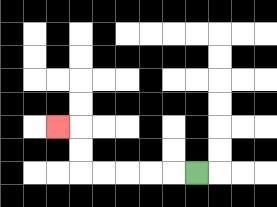{'start': '[8, 7]', 'end': '[2, 5]', 'path_directions': 'L,L,L,L,L,U,U,L', 'path_coordinates': '[[8, 7], [7, 7], [6, 7], [5, 7], [4, 7], [3, 7], [3, 6], [3, 5], [2, 5]]'}